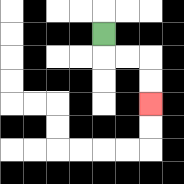{'start': '[4, 1]', 'end': '[6, 4]', 'path_directions': 'D,R,R,D,D', 'path_coordinates': '[[4, 1], [4, 2], [5, 2], [6, 2], [6, 3], [6, 4]]'}